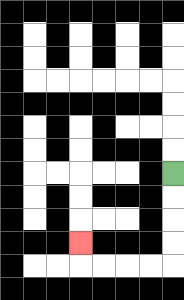{'start': '[7, 7]', 'end': '[3, 10]', 'path_directions': 'D,D,D,D,L,L,L,L,U', 'path_coordinates': '[[7, 7], [7, 8], [7, 9], [7, 10], [7, 11], [6, 11], [5, 11], [4, 11], [3, 11], [3, 10]]'}